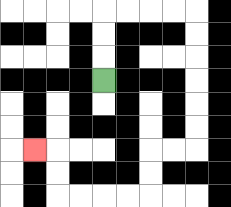{'start': '[4, 3]', 'end': '[1, 6]', 'path_directions': 'U,U,U,R,R,R,R,D,D,D,D,D,D,L,L,D,D,L,L,L,L,U,U,L', 'path_coordinates': '[[4, 3], [4, 2], [4, 1], [4, 0], [5, 0], [6, 0], [7, 0], [8, 0], [8, 1], [8, 2], [8, 3], [8, 4], [8, 5], [8, 6], [7, 6], [6, 6], [6, 7], [6, 8], [5, 8], [4, 8], [3, 8], [2, 8], [2, 7], [2, 6], [1, 6]]'}